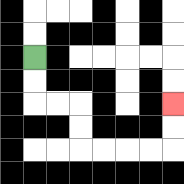{'start': '[1, 2]', 'end': '[7, 4]', 'path_directions': 'D,D,R,R,D,D,R,R,R,R,U,U', 'path_coordinates': '[[1, 2], [1, 3], [1, 4], [2, 4], [3, 4], [3, 5], [3, 6], [4, 6], [5, 6], [6, 6], [7, 6], [7, 5], [7, 4]]'}